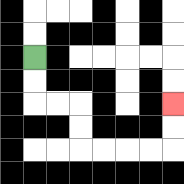{'start': '[1, 2]', 'end': '[7, 4]', 'path_directions': 'D,D,R,R,D,D,R,R,R,R,U,U', 'path_coordinates': '[[1, 2], [1, 3], [1, 4], [2, 4], [3, 4], [3, 5], [3, 6], [4, 6], [5, 6], [6, 6], [7, 6], [7, 5], [7, 4]]'}